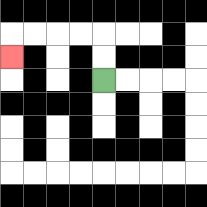{'start': '[4, 3]', 'end': '[0, 2]', 'path_directions': 'U,U,L,L,L,L,D', 'path_coordinates': '[[4, 3], [4, 2], [4, 1], [3, 1], [2, 1], [1, 1], [0, 1], [0, 2]]'}